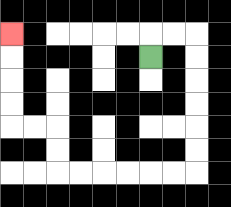{'start': '[6, 2]', 'end': '[0, 1]', 'path_directions': 'U,R,R,D,D,D,D,D,D,L,L,L,L,L,L,U,U,L,L,U,U,U,U', 'path_coordinates': '[[6, 2], [6, 1], [7, 1], [8, 1], [8, 2], [8, 3], [8, 4], [8, 5], [8, 6], [8, 7], [7, 7], [6, 7], [5, 7], [4, 7], [3, 7], [2, 7], [2, 6], [2, 5], [1, 5], [0, 5], [0, 4], [0, 3], [0, 2], [0, 1]]'}